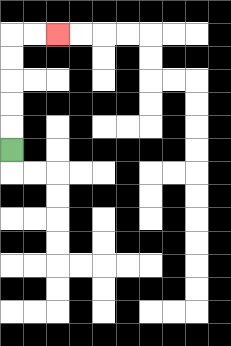{'start': '[0, 6]', 'end': '[2, 1]', 'path_directions': 'U,U,U,U,U,R,R', 'path_coordinates': '[[0, 6], [0, 5], [0, 4], [0, 3], [0, 2], [0, 1], [1, 1], [2, 1]]'}